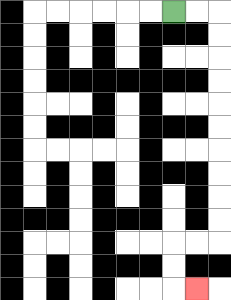{'start': '[7, 0]', 'end': '[8, 12]', 'path_directions': 'R,R,D,D,D,D,D,D,D,D,D,D,L,L,D,D,R', 'path_coordinates': '[[7, 0], [8, 0], [9, 0], [9, 1], [9, 2], [9, 3], [9, 4], [9, 5], [9, 6], [9, 7], [9, 8], [9, 9], [9, 10], [8, 10], [7, 10], [7, 11], [7, 12], [8, 12]]'}